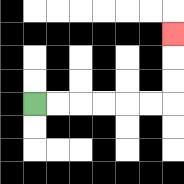{'start': '[1, 4]', 'end': '[7, 1]', 'path_directions': 'R,R,R,R,R,R,U,U,U', 'path_coordinates': '[[1, 4], [2, 4], [3, 4], [4, 4], [5, 4], [6, 4], [7, 4], [7, 3], [7, 2], [7, 1]]'}